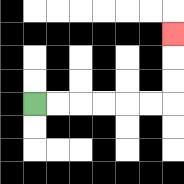{'start': '[1, 4]', 'end': '[7, 1]', 'path_directions': 'R,R,R,R,R,R,U,U,U', 'path_coordinates': '[[1, 4], [2, 4], [3, 4], [4, 4], [5, 4], [6, 4], [7, 4], [7, 3], [7, 2], [7, 1]]'}